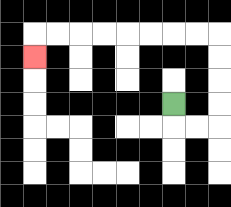{'start': '[7, 4]', 'end': '[1, 2]', 'path_directions': 'D,R,R,U,U,U,U,L,L,L,L,L,L,L,L,D', 'path_coordinates': '[[7, 4], [7, 5], [8, 5], [9, 5], [9, 4], [9, 3], [9, 2], [9, 1], [8, 1], [7, 1], [6, 1], [5, 1], [4, 1], [3, 1], [2, 1], [1, 1], [1, 2]]'}